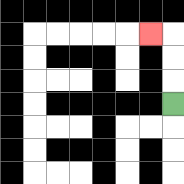{'start': '[7, 4]', 'end': '[6, 1]', 'path_directions': 'U,U,U,L', 'path_coordinates': '[[7, 4], [7, 3], [7, 2], [7, 1], [6, 1]]'}